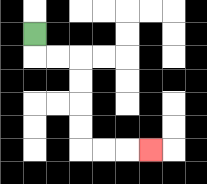{'start': '[1, 1]', 'end': '[6, 6]', 'path_directions': 'D,R,R,D,D,D,D,R,R,R', 'path_coordinates': '[[1, 1], [1, 2], [2, 2], [3, 2], [3, 3], [3, 4], [3, 5], [3, 6], [4, 6], [5, 6], [6, 6]]'}